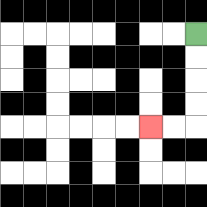{'start': '[8, 1]', 'end': '[6, 5]', 'path_directions': 'D,D,D,D,L,L', 'path_coordinates': '[[8, 1], [8, 2], [8, 3], [8, 4], [8, 5], [7, 5], [6, 5]]'}